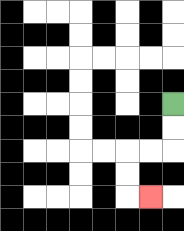{'start': '[7, 4]', 'end': '[6, 8]', 'path_directions': 'D,D,L,L,D,D,R', 'path_coordinates': '[[7, 4], [7, 5], [7, 6], [6, 6], [5, 6], [5, 7], [5, 8], [6, 8]]'}